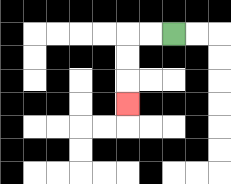{'start': '[7, 1]', 'end': '[5, 4]', 'path_directions': 'L,L,D,D,D', 'path_coordinates': '[[7, 1], [6, 1], [5, 1], [5, 2], [5, 3], [5, 4]]'}